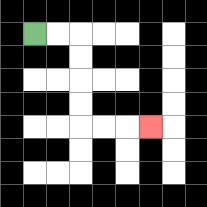{'start': '[1, 1]', 'end': '[6, 5]', 'path_directions': 'R,R,D,D,D,D,R,R,R', 'path_coordinates': '[[1, 1], [2, 1], [3, 1], [3, 2], [3, 3], [3, 4], [3, 5], [4, 5], [5, 5], [6, 5]]'}